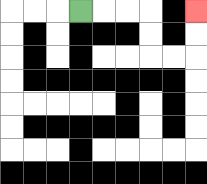{'start': '[3, 0]', 'end': '[8, 0]', 'path_directions': 'R,R,R,D,D,R,R,U,U', 'path_coordinates': '[[3, 0], [4, 0], [5, 0], [6, 0], [6, 1], [6, 2], [7, 2], [8, 2], [8, 1], [8, 0]]'}